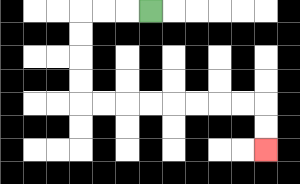{'start': '[6, 0]', 'end': '[11, 6]', 'path_directions': 'L,L,L,D,D,D,D,R,R,R,R,R,R,R,R,D,D', 'path_coordinates': '[[6, 0], [5, 0], [4, 0], [3, 0], [3, 1], [3, 2], [3, 3], [3, 4], [4, 4], [5, 4], [6, 4], [7, 4], [8, 4], [9, 4], [10, 4], [11, 4], [11, 5], [11, 6]]'}